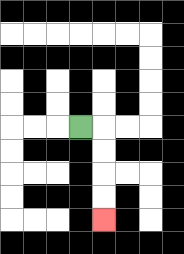{'start': '[3, 5]', 'end': '[4, 9]', 'path_directions': 'R,D,D,D,D', 'path_coordinates': '[[3, 5], [4, 5], [4, 6], [4, 7], [4, 8], [4, 9]]'}